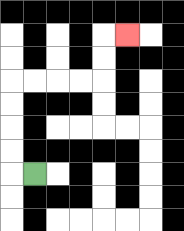{'start': '[1, 7]', 'end': '[5, 1]', 'path_directions': 'L,U,U,U,U,R,R,R,R,U,U,R', 'path_coordinates': '[[1, 7], [0, 7], [0, 6], [0, 5], [0, 4], [0, 3], [1, 3], [2, 3], [3, 3], [4, 3], [4, 2], [4, 1], [5, 1]]'}